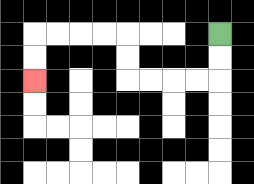{'start': '[9, 1]', 'end': '[1, 3]', 'path_directions': 'D,D,L,L,L,L,U,U,L,L,L,L,D,D', 'path_coordinates': '[[9, 1], [9, 2], [9, 3], [8, 3], [7, 3], [6, 3], [5, 3], [5, 2], [5, 1], [4, 1], [3, 1], [2, 1], [1, 1], [1, 2], [1, 3]]'}